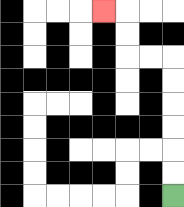{'start': '[7, 8]', 'end': '[4, 0]', 'path_directions': 'U,U,U,U,U,U,L,L,U,U,L', 'path_coordinates': '[[7, 8], [7, 7], [7, 6], [7, 5], [7, 4], [7, 3], [7, 2], [6, 2], [5, 2], [5, 1], [5, 0], [4, 0]]'}